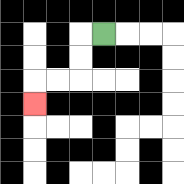{'start': '[4, 1]', 'end': '[1, 4]', 'path_directions': 'L,D,D,L,L,D', 'path_coordinates': '[[4, 1], [3, 1], [3, 2], [3, 3], [2, 3], [1, 3], [1, 4]]'}